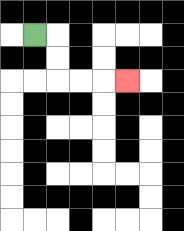{'start': '[1, 1]', 'end': '[5, 3]', 'path_directions': 'R,D,D,R,R,R', 'path_coordinates': '[[1, 1], [2, 1], [2, 2], [2, 3], [3, 3], [4, 3], [5, 3]]'}